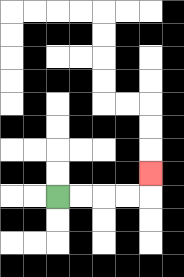{'start': '[2, 8]', 'end': '[6, 7]', 'path_directions': 'R,R,R,R,U', 'path_coordinates': '[[2, 8], [3, 8], [4, 8], [5, 8], [6, 8], [6, 7]]'}